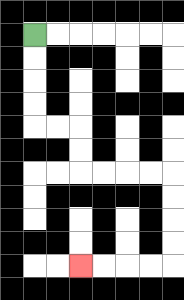{'start': '[1, 1]', 'end': '[3, 11]', 'path_directions': 'D,D,D,D,R,R,D,D,R,R,R,R,D,D,D,D,L,L,L,L', 'path_coordinates': '[[1, 1], [1, 2], [1, 3], [1, 4], [1, 5], [2, 5], [3, 5], [3, 6], [3, 7], [4, 7], [5, 7], [6, 7], [7, 7], [7, 8], [7, 9], [7, 10], [7, 11], [6, 11], [5, 11], [4, 11], [3, 11]]'}